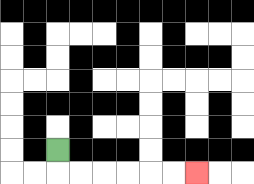{'start': '[2, 6]', 'end': '[8, 7]', 'path_directions': 'D,R,R,R,R,R,R', 'path_coordinates': '[[2, 6], [2, 7], [3, 7], [4, 7], [5, 7], [6, 7], [7, 7], [8, 7]]'}